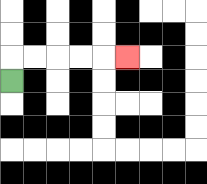{'start': '[0, 3]', 'end': '[5, 2]', 'path_directions': 'U,R,R,R,R,R', 'path_coordinates': '[[0, 3], [0, 2], [1, 2], [2, 2], [3, 2], [4, 2], [5, 2]]'}